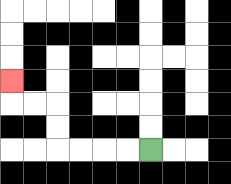{'start': '[6, 6]', 'end': '[0, 3]', 'path_directions': 'L,L,L,L,U,U,L,L,U', 'path_coordinates': '[[6, 6], [5, 6], [4, 6], [3, 6], [2, 6], [2, 5], [2, 4], [1, 4], [0, 4], [0, 3]]'}